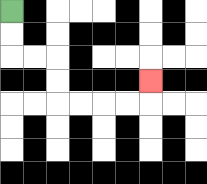{'start': '[0, 0]', 'end': '[6, 3]', 'path_directions': 'D,D,R,R,D,D,R,R,R,R,U', 'path_coordinates': '[[0, 0], [0, 1], [0, 2], [1, 2], [2, 2], [2, 3], [2, 4], [3, 4], [4, 4], [5, 4], [6, 4], [6, 3]]'}